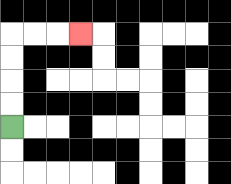{'start': '[0, 5]', 'end': '[3, 1]', 'path_directions': 'U,U,U,U,R,R,R', 'path_coordinates': '[[0, 5], [0, 4], [0, 3], [0, 2], [0, 1], [1, 1], [2, 1], [3, 1]]'}